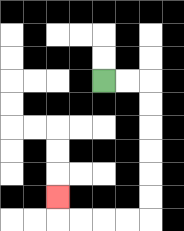{'start': '[4, 3]', 'end': '[2, 8]', 'path_directions': 'R,R,D,D,D,D,D,D,L,L,L,L,U', 'path_coordinates': '[[4, 3], [5, 3], [6, 3], [6, 4], [6, 5], [6, 6], [6, 7], [6, 8], [6, 9], [5, 9], [4, 9], [3, 9], [2, 9], [2, 8]]'}